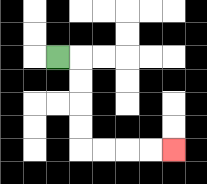{'start': '[2, 2]', 'end': '[7, 6]', 'path_directions': 'R,D,D,D,D,R,R,R,R', 'path_coordinates': '[[2, 2], [3, 2], [3, 3], [3, 4], [3, 5], [3, 6], [4, 6], [5, 6], [6, 6], [7, 6]]'}